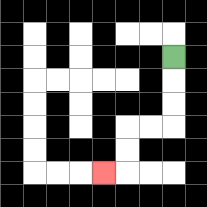{'start': '[7, 2]', 'end': '[4, 7]', 'path_directions': 'D,D,D,L,L,D,D,L', 'path_coordinates': '[[7, 2], [7, 3], [7, 4], [7, 5], [6, 5], [5, 5], [5, 6], [5, 7], [4, 7]]'}